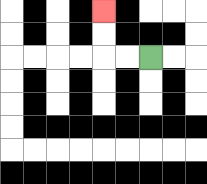{'start': '[6, 2]', 'end': '[4, 0]', 'path_directions': 'L,L,U,U', 'path_coordinates': '[[6, 2], [5, 2], [4, 2], [4, 1], [4, 0]]'}